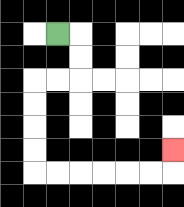{'start': '[2, 1]', 'end': '[7, 6]', 'path_directions': 'R,D,D,L,L,D,D,D,D,R,R,R,R,R,R,U', 'path_coordinates': '[[2, 1], [3, 1], [3, 2], [3, 3], [2, 3], [1, 3], [1, 4], [1, 5], [1, 6], [1, 7], [2, 7], [3, 7], [4, 7], [5, 7], [6, 7], [7, 7], [7, 6]]'}